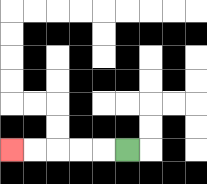{'start': '[5, 6]', 'end': '[0, 6]', 'path_directions': 'L,L,L,L,L', 'path_coordinates': '[[5, 6], [4, 6], [3, 6], [2, 6], [1, 6], [0, 6]]'}